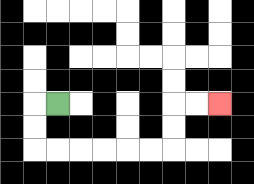{'start': '[2, 4]', 'end': '[9, 4]', 'path_directions': 'L,D,D,R,R,R,R,R,R,U,U,R,R', 'path_coordinates': '[[2, 4], [1, 4], [1, 5], [1, 6], [2, 6], [3, 6], [4, 6], [5, 6], [6, 6], [7, 6], [7, 5], [7, 4], [8, 4], [9, 4]]'}